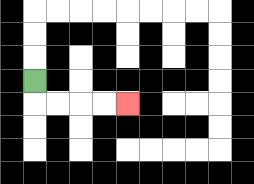{'start': '[1, 3]', 'end': '[5, 4]', 'path_directions': 'D,R,R,R,R', 'path_coordinates': '[[1, 3], [1, 4], [2, 4], [3, 4], [4, 4], [5, 4]]'}